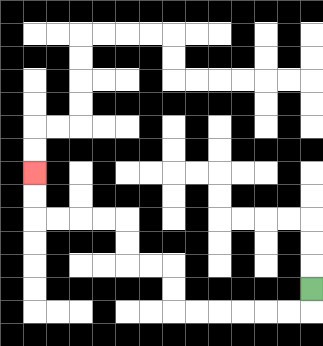{'start': '[13, 12]', 'end': '[1, 7]', 'path_directions': 'D,L,L,L,L,L,L,U,U,L,L,U,U,L,L,L,L,U,U', 'path_coordinates': '[[13, 12], [13, 13], [12, 13], [11, 13], [10, 13], [9, 13], [8, 13], [7, 13], [7, 12], [7, 11], [6, 11], [5, 11], [5, 10], [5, 9], [4, 9], [3, 9], [2, 9], [1, 9], [1, 8], [1, 7]]'}